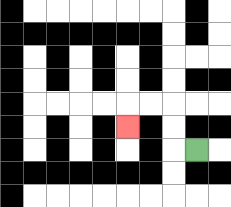{'start': '[8, 6]', 'end': '[5, 5]', 'path_directions': 'L,U,U,L,L,D', 'path_coordinates': '[[8, 6], [7, 6], [7, 5], [7, 4], [6, 4], [5, 4], [5, 5]]'}